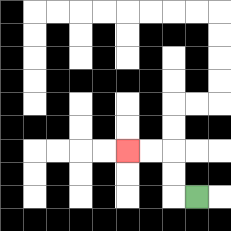{'start': '[8, 8]', 'end': '[5, 6]', 'path_directions': 'L,U,U,L,L', 'path_coordinates': '[[8, 8], [7, 8], [7, 7], [7, 6], [6, 6], [5, 6]]'}